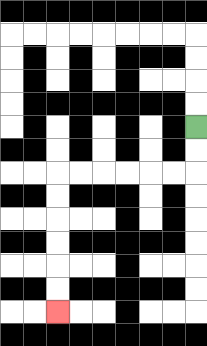{'start': '[8, 5]', 'end': '[2, 13]', 'path_directions': 'D,D,L,L,L,L,L,L,D,D,D,D,D,D', 'path_coordinates': '[[8, 5], [8, 6], [8, 7], [7, 7], [6, 7], [5, 7], [4, 7], [3, 7], [2, 7], [2, 8], [2, 9], [2, 10], [2, 11], [2, 12], [2, 13]]'}